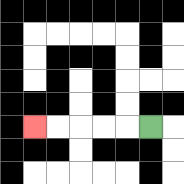{'start': '[6, 5]', 'end': '[1, 5]', 'path_directions': 'L,L,L,L,L', 'path_coordinates': '[[6, 5], [5, 5], [4, 5], [3, 5], [2, 5], [1, 5]]'}